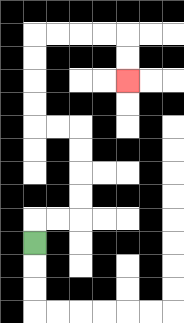{'start': '[1, 10]', 'end': '[5, 3]', 'path_directions': 'U,R,R,U,U,U,U,L,L,U,U,U,U,R,R,R,R,D,D', 'path_coordinates': '[[1, 10], [1, 9], [2, 9], [3, 9], [3, 8], [3, 7], [3, 6], [3, 5], [2, 5], [1, 5], [1, 4], [1, 3], [1, 2], [1, 1], [2, 1], [3, 1], [4, 1], [5, 1], [5, 2], [5, 3]]'}